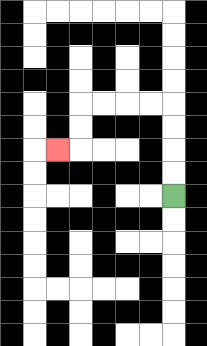{'start': '[7, 8]', 'end': '[2, 6]', 'path_directions': 'U,U,U,U,L,L,L,L,D,D,L', 'path_coordinates': '[[7, 8], [7, 7], [7, 6], [7, 5], [7, 4], [6, 4], [5, 4], [4, 4], [3, 4], [3, 5], [3, 6], [2, 6]]'}